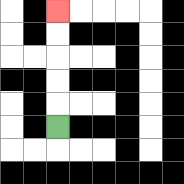{'start': '[2, 5]', 'end': '[2, 0]', 'path_directions': 'U,U,U,U,U', 'path_coordinates': '[[2, 5], [2, 4], [2, 3], [2, 2], [2, 1], [2, 0]]'}